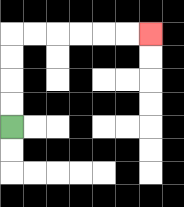{'start': '[0, 5]', 'end': '[6, 1]', 'path_directions': 'U,U,U,U,R,R,R,R,R,R', 'path_coordinates': '[[0, 5], [0, 4], [0, 3], [0, 2], [0, 1], [1, 1], [2, 1], [3, 1], [4, 1], [5, 1], [6, 1]]'}